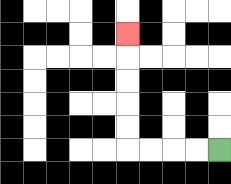{'start': '[9, 6]', 'end': '[5, 1]', 'path_directions': 'L,L,L,L,U,U,U,U,U', 'path_coordinates': '[[9, 6], [8, 6], [7, 6], [6, 6], [5, 6], [5, 5], [5, 4], [5, 3], [5, 2], [5, 1]]'}